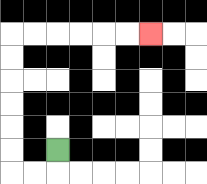{'start': '[2, 6]', 'end': '[6, 1]', 'path_directions': 'D,L,L,U,U,U,U,U,U,R,R,R,R,R,R', 'path_coordinates': '[[2, 6], [2, 7], [1, 7], [0, 7], [0, 6], [0, 5], [0, 4], [0, 3], [0, 2], [0, 1], [1, 1], [2, 1], [3, 1], [4, 1], [5, 1], [6, 1]]'}